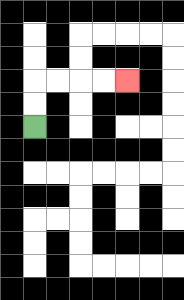{'start': '[1, 5]', 'end': '[5, 3]', 'path_directions': 'U,U,R,R,R,R', 'path_coordinates': '[[1, 5], [1, 4], [1, 3], [2, 3], [3, 3], [4, 3], [5, 3]]'}